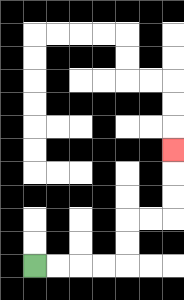{'start': '[1, 11]', 'end': '[7, 6]', 'path_directions': 'R,R,R,R,U,U,R,R,U,U,U', 'path_coordinates': '[[1, 11], [2, 11], [3, 11], [4, 11], [5, 11], [5, 10], [5, 9], [6, 9], [7, 9], [7, 8], [7, 7], [7, 6]]'}